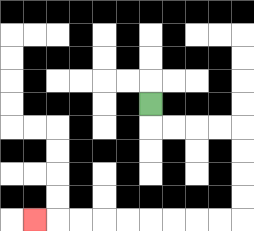{'start': '[6, 4]', 'end': '[1, 9]', 'path_directions': 'D,R,R,R,R,D,D,D,D,L,L,L,L,L,L,L,L,L', 'path_coordinates': '[[6, 4], [6, 5], [7, 5], [8, 5], [9, 5], [10, 5], [10, 6], [10, 7], [10, 8], [10, 9], [9, 9], [8, 9], [7, 9], [6, 9], [5, 9], [4, 9], [3, 9], [2, 9], [1, 9]]'}